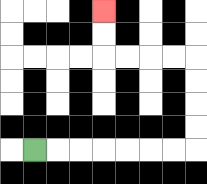{'start': '[1, 6]', 'end': '[4, 0]', 'path_directions': 'R,R,R,R,R,R,R,U,U,U,U,L,L,L,L,U,U', 'path_coordinates': '[[1, 6], [2, 6], [3, 6], [4, 6], [5, 6], [6, 6], [7, 6], [8, 6], [8, 5], [8, 4], [8, 3], [8, 2], [7, 2], [6, 2], [5, 2], [4, 2], [4, 1], [4, 0]]'}